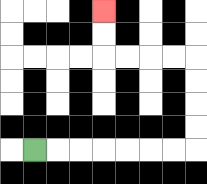{'start': '[1, 6]', 'end': '[4, 0]', 'path_directions': 'R,R,R,R,R,R,R,U,U,U,U,L,L,L,L,U,U', 'path_coordinates': '[[1, 6], [2, 6], [3, 6], [4, 6], [5, 6], [6, 6], [7, 6], [8, 6], [8, 5], [8, 4], [8, 3], [8, 2], [7, 2], [6, 2], [5, 2], [4, 2], [4, 1], [4, 0]]'}